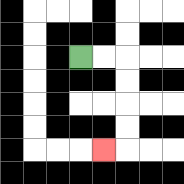{'start': '[3, 2]', 'end': '[4, 6]', 'path_directions': 'R,R,D,D,D,D,L', 'path_coordinates': '[[3, 2], [4, 2], [5, 2], [5, 3], [5, 4], [5, 5], [5, 6], [4, 6]]'}